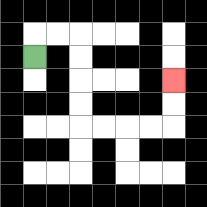{'start': '[1, 2]', 'end': '[7, 3]', 'path_directions': 'U,R,R,D,D,D,D,R,R,R,R,U,U', 'path_coordinates': '[[1, 2], [1, 1], [2, 1], [3, 1], [3, 2], [3, 3], [3, 4], [3, 5], [4, 5], [5, 5], [6, 5], [7, 5], [7, 4], [7, 3]]'}